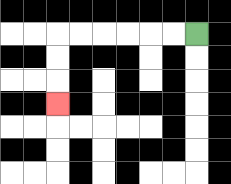{'start': '[8, 1]', 'end': '[2, 4]', 'path_directions': 'L,L,L,L,L,L,D,D,D', 'path_coordinates': '[[8, 1], [7, 1], [6, 1], [5, 1], [4, 1], [3, 1], [2, 1], [2, 2], [2, 3], [2, 4]]'}